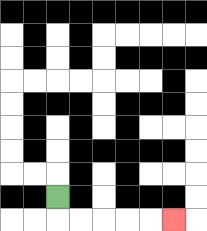{'start': '[2, 8]', 'end': '[7, 9]', 'path_directions': 'D,R,R,R,R,R', 'path_coordinates': '[[2, 8], [2, 9], [3, 9], [4, 9], [5, 9], [6, 9], [7, 9]]'}